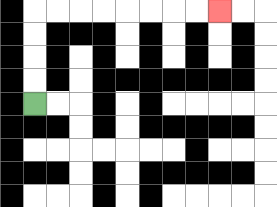{'start': '[1, 4]', 'end': '[9, 0]', 'path_directions': 'U,U,U,U,R,R,R,R,R,R,R,R', 'path_coordinates': '[[1, 4], [1, 3], [1, 2], [1, 1], [1, 0], [2, 0], [3, 0], [4, 0], [5, 0], [6, 0], [7, 0], [8, 0], [9, 0]]'}